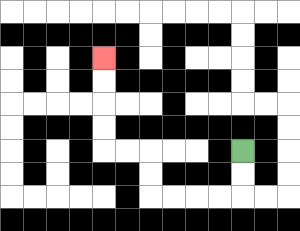{'start': '[10, 6]', 'end': '[4, 2]', 'path_directions': 'D,D,L,L,L,L,U,U,L,L,U,U,U,U', 'path_coordinates': '[[10, 6], [10, 7], [10, 8], [9, 8], [8, 8], [7, 8], [6, 8], [6, 7], [6, 6], [5, 6], [4, 6], [4, 5], [4, 4], [4, 3], [4, 2]]'}